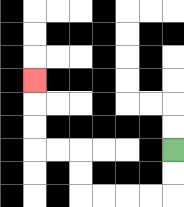{'start': '[7, 6]', 'end': '[1, 3]', 'path_directions': 'D,D,L,L,L,L,U,U,L,L,U,U,U', 'path_coordinates': '[[7, 6], [7, 7], [7, 8], [6, 8], [5, 8], [4, 8], [3, 8], [3, 7], [3, 6], [2, 6], [1, 6], [1, 5], [1, 4], [1, 3]]'}